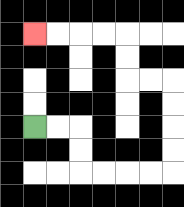{'start': '[1, 5]', 'end': '[1, 1]', 'path_directions': 'R,R,D,D,R,R,R,R,U,U,U,U,L,L,U,U,L,L,L,L', 'path_coordinates': '[[1, 5], [2, 5], [3, 5], [3, 6], [3, 7], [4, 7], [5, 7], [6, 7], [7, 7], [7, 6], [7, 5], [7, 4], [7, 3], [6, 3], [5, 3], [5, 2], [5, 1], [4, 1], [3, 1], [2, 1], [1, 1]]'}